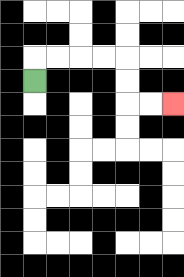{'start': '[1, 3]', 'end': '[7, 4]', 'path_directions': 'U,R,R,R,R,D,D,R,R', 'path_coordinates': '[[1, 3], [1, 2], [2, 2], [3, 2], [4, 2], [5, 2], [5, 3], [5, 4], [6, 4], [7, 4]]'}